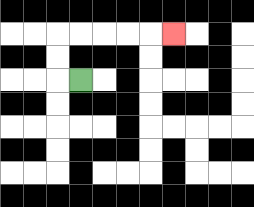{'start': '[3, 3]', 'end': '[7, 1]', 'path_directions': 'L,U,U,R,R,R,R,R', 'path_coordinates': '[[3, 3], [2, 3], [2, 2], [2, 1], [3, 1], [4, 1], [5, 1], [6, 1], [7, 1]]'}